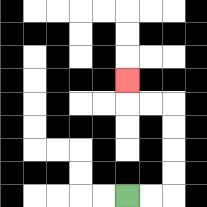{'start': '[5, 8]', 'end': '[5, 3]', 'path_directions': 'R,R,U,U,U,U,L,L,U', 'path_coordinates': '[[5, 8], [6, 8], [7, 8], [7, 7], [7, 6], [7, 5], [7, 4], [6, 4], [5, 4], [5, 3]]'}